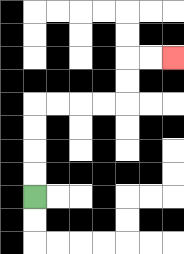{'start': '[1, 8]', 'end': '[7, 2]', 'path_directions': 'U,U,U,U,R,R,R,R,U,U,R,R', 'path_coordinates': '[[1, 8], [1, 7], [1, 6], [1, 5], [1, 4], [2, 4], [3, 4], [4, 4], [5, 4], [5, 3], [5, 2], [6, 2], [7, 2]]'}